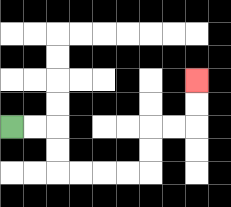{'start': '[0, 5]', 'end': '[8, 3]', 'path_directions': 'R,R,D,D,R,R,R,R,U,U,R,R,U,U', 'path_coordinates': '[[0, 5], [1, 5], [2, 5], [2, 6], [2, 7], [3, 7], [4, 7], [5, 7], [6, 7], [6, 6], [6, 5], [7, 5], [8, 5], [8, 4], [8, 3]]'}